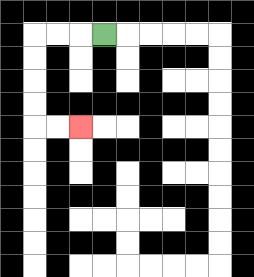{'start': '[4, 1]', 'end': '[3, 5]', 'path_directions': 'L,L,L,D,D,D,D,R,R', 'path_coordinates': '[[4, 1], [3, 1], [2, 1], [1, 1], [1, 2], [1, 3], [1, 4], [1, 5], [2, 5], [3, 5]]'}